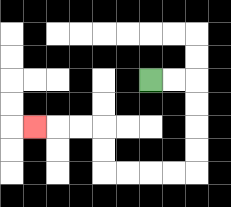{'start': '[6, 3]', 'end': '[1, 5]', 'path_directions': 'R,R,D,D,D,D,L,L,L,L,U,U,L,L,L', 'path_coordinates': '[[6, 3], [7, 3], [8, 3], [8, 4], [8, 5], [8, 6], [8, 7], [7, 7], [6, 7], [5, 7], [4, 7], [4, 6], [4, 5], [3, 5], [2, 5], [1, 5]]'}